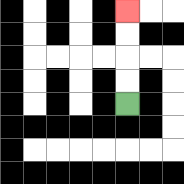{'start': '[5, 4]', 'end': '[5, 0]', 'path_directions': 'U,U,U,U', 'path_coordinates': '[[5, 4], [5, 3], [5, 2], [5, 1], [5, 0]]'}